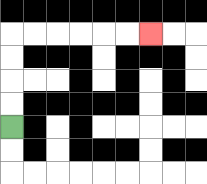{'start': '[0, 5]', 'end': '[6, 1]', 'path_directions': 'U,U,U,U,R,R,R,R,R,R', 'path_coordinates': '[[0, 5], [0, 4], [0, 3], [0, 2], [0, 1], [1, 1], [2, 1], [3, 1], [4, 1], [5, 1], [6, 1]]'}